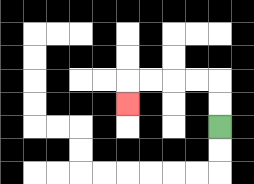{'start': '[9, 5]', 'end': '[5, 4]', 'path_directions': 'U,U,L,L,L,L,D', 'path_coordinates': '[[9, 5], [9, 4], [9, 3], [8, 3], [7, 3], [6, 3], [5, 3], [5, 4]]'}